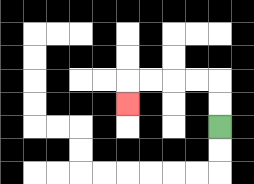{'start': '[9, 5]', 'end': '[5, 4]', 'path_directions': 'U,U,L,L,L,L,D', 'path_coordinates': '[[9, 5], [9, 4], [9, 3], [8, 3], [7, 3], [6, 3], [5, 3], [5, 4]]'}